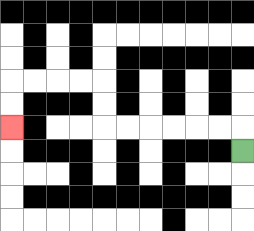{'start': '[10, 6]', 'end': '[0, 5]', 'path_directions': 'U,L,L,L,L,L,L,U,U,L,L,L,L,D,D', 'path_coordinates': '[[10, 6], [10, 5], [9, 5], [8, 5], [7, 5], [6, 5], [5, 5], [4, 5], [4, 4], [4, 3], [3, 3], [2, 3], [1, 3], [0, 3], [0, 4], [0, 5]]'}